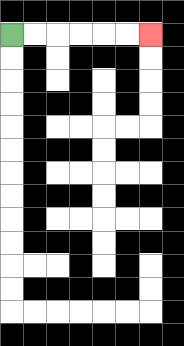{'start': '[0, 1]', 'end': '[6, 1]', 'path_directions': 'R,R,R,R,R,R', 'path_coordinates': '[[0, 1], [1, 1], [2, 1], [3, 1], [4, 1], [5, 1], [6, 1]]'}